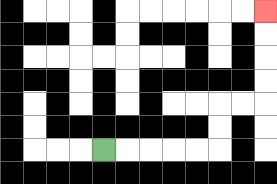{'start': '[4, 6]', 'end': '[11, 0]', 'path_directions': 'R,R,R,R,R,U,U,R,R,U,U,U,U', 'path_coordinates': '[[4, 6], [5, 6], [6, 6], [7, 6], [8, 6], [9, 6], [9, 5], [9, 4], [10, 4], [11, 4], [11, 3], [11, 2], [11, 1], [11, 0]]'}